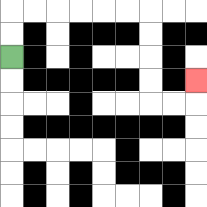{'start': '[0, 2]', 'end': '[8, 3]', 'path_directions': 'U,U,R,R,R,R,R,R,D,D,D,D,R,R,U', 'path_coordinates': '[[0, 2], [0, 1], [0, 0], [1, 0], [2, 0], [3, 0], [4, 0], [5, 0], [6, 0], [6, 1], [6, 2], [6, 3], [6, 4], [7, 4], [8, 4], [8, 3]]'}